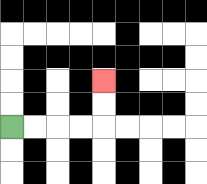{'start': '[0, 5]', 'end': '[4, 3]', 'path_directions': 'R,R,R,R,U,U', 'path_coordinates': '[[0, 5], [1, 5], [2, 5], [3, 5], [4, 5], [4, 4], [4, 3]]'}